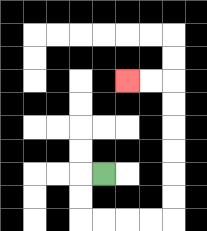{'start': '[4, 7]', 'end': '[5, 3]', 'path_directions': 'L,D,D,R,R,R,R,U,U,U,U,U,U,L,L', 'path_coordinates': '[[4, 7], [3, 7], [3, 8], [3, 9], [4, 9], [5, 9], [6, 9], [7, 9], [7, 8], [7, 7], [7, 6], [7, 5], [7, 4], [7, 3], [6, 3], [5, 3]]'}